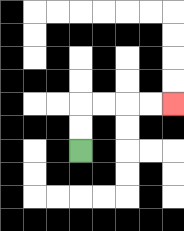{'start': '[3, 6]', 'end': '[7, 4]', 'path_directions': 'U,U,R,R,R,R', 'path_coordinates': '[[3, 6], [3, 5], [3, 4], [4, 4], [5, 4], [6, 4], [7, 4]]'}